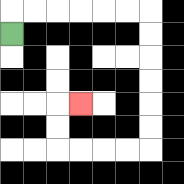{'start': '[0, 1]', 'end': '[3, 4]', 'path_directions': 'U,R,R,R,R,R,R,D,D,D,D,D,D,L,L,L,L,U,U,R', 'path_coordinates': '[[0, 1], [0, 0], [1, 0], [2, 0], [3, 0], [4, 0], [5, 0], [6, 0], [6, 1], [6, 2], [6, 3], [6, 4], [6, 5], [6, 6], [5, 6], [4, 6], [3, 6], [2, 6], [2, 5], [2, 4], [3, 4]]'}